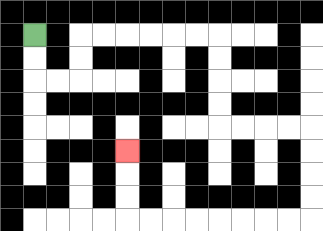{'start': '[1, 1]', 'end': '[5, 6]', 'path_directions': 'D,D,R,R,U,U,R,R,R,R,R,R,D,D,D,D,R,R,R,R,D,D,D,D,L,L,L,L,L,L,L,L,U,U,U', 'path_coordinates': '[[1, 1], [1, 2], [1, 3], [2, 3], [3, 3], [3, 2], [3, 1], [4, 1], [5, 1], [6, 1], [7, 1], [8, 1], [9, 1], [9, 2], [9, 3], [9, 4], [9, 5], [10, 5], [11, 5], [12, 5], [13, 5], [13, 6], [13, 7], [13, 8], [13, 9], [12, 9], [11, 9], [10, 9], [9, 9], [8, 9], [7, 9], [6, 9], [5, 9], [5, 8], [5, 7], [5, 6]]'}